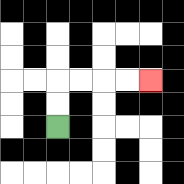{'start': '[2, 5]', 'end': '[6, 3]', 'path_directions': 'U,U,R,R,R,R', 'path_coordinates': '[[2, 5], [2, 4], [2, 3], [3, 3], [4, 3], [5, 3], [6, 3]]'}